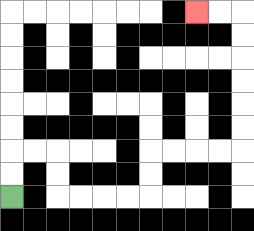{'start': '[0, 8]', 'end': '[8, 0]', 'path_directions': 'U,U,R,R,D,D,R,R,R,R,U,U,R,R,R,R,U,U,U,U,U,U,L,L', 'path_coordinates': '[[0, 8], [0, 7], [0, 6], [1, 6], [2, 6], [2, 7], [2, 8], [3, 8], [4, 8], [5, 8], [6, 8], [6, 7], [6, 6], [7, 6], [8, 6], [9, 6], [10, 6], [10, 5], [10, 4], [10, 3], [10, 2], [10, 1], [10, 0], [9, 0], [8, 0]]'}